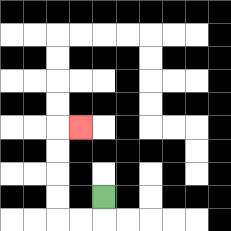{'start': '[4, 8]', 'end': '[3, 5]', 'path_directions': 'D,L,L,U,U,U,U,R', 'path_coordinates': '[[4, 8], [4, 9], [3, 9], [2, 9], [2, 8], [2, 7], [2, 6], [2, 5], [3, 5]]'}